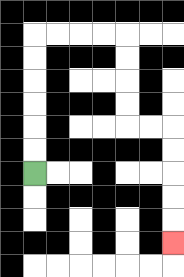{'start': '[1, 7]', 'end': '[7, 10]', 'path_directions': 'U,U,U,U,U,U,R,R,R,R,D,D,D,D,R,R,D,D,D,D,D', 'path_coordinates': '[[1, 7], [1, 6], [1, 5], [1, 4], [1, 3], [1, 2], [1, 1], [2, 1], [3, 1], [4, 1], [5, 1], [5, 2], [5, 3], [5, 4], [5, 5], [6, 5], [7, 5], [7, 6], [7, 7], [7, 8], [7, 9], [7, 10]]'}